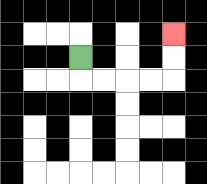{'start': '[3, 2]', 'end': '[7, 1]', 'path_directions': 'D,R,R,R,R,U,U', 'path_coordinates': '[[3, 2], [3, 3], [4, 3], [5, 3], [6, 3], [7, 3], [7, 2], [7, 1]]'}